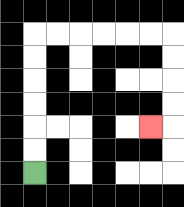{'start': '[1, 7]', 'end': '[6, 5]', 'path_directions': 'U,U,U,U,U,U,R,R,R,R,R,R,D,D,D,D,L', 'path_coordinates': '[[1, 7], [1, 6], [1, 5], [1, 4], [1, 3], [1, 2], [1, 1], [2, 1], [3, 1], [4, 1], [5, 1], [6, 1], [7, 1], [7, 2], [7, 3], [7, 4], [7, 5], [6, 5]]'}